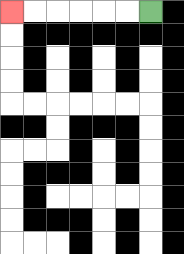{'start': '[6, 0]', 'end': '[0, 0]', 'path_directions': 'L,L,L,L,L,L', 'path_coordinates': '[[6, 0], [5, 0], [4, 0], [3, 0], [2, 0], [1, 0], [0, 0]]'}